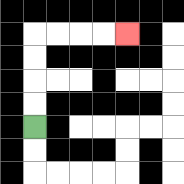{'start': '[1, 5]', 'end': '[5, 1]', 'path_directions': 'U,U,U,U,R,R,R,R', 'path_coordinates': '[[1, 5], [1, 4], [1, 3], [1, 2], [1, 1], [2, 1], [3, 1], [4, 1], [5, 1]]'}